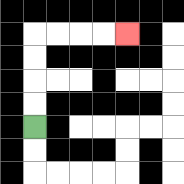{'start': '[1, 5]', 'end': '[5, 1]', 'path_directions': 'U,U,U,U,R,R,R,R', 'path_coordinates': '[[1, 5], [1, 4], [1, 3], [1, 2], [1, 1], [2, 1], [3, 1], [4, 1], [5, 1]]'}